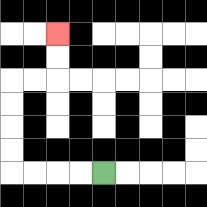{'start': '[4, 7]', 'end': '[2, 1]', 'path_directions': 'L,L,L,L,U,U,U,U,R,R,U,U', 'path_coordinates': '[[4, 7], [3, 7], [2, 7], [1, 7], [0, 7], [0, 6], [0, 5], [0, 4], [0, 3], [1, 3], [2, 3], [2, 2], [2, 1]]'}